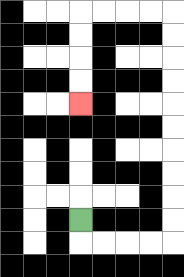{'start': '[3, 9]', 'end': '[3, 4]', 'path_directions': 'D,R,R,R,R,U,U,U,U,U,U,U,U,U,U,L,L,L,L,D,D,D,D', 'path_coordinates': '[[3, 9], [3, 10], [4, 10], [5, 10], [6, 10], [7, 10], [7, 9], [7, 8], [7, 7], [7, 6], [7, 5], [7, 4], [7, 3], [7, 2], [7, 1], [7, 0], [6, 0], [5, 0], [4, 0], [3, 0], [3, 1], [3, 2], [3, 3], [3, 4]]'}